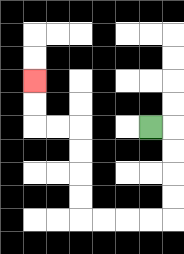{'start': '[6, 5]', 'end': '[1, 3]', 'path_directions': 'R,D,D,D,D,L,L,L,L,U,U,U,U,L,L,U,U', 'path_coordinates': '[[6, 5], [7, 5], [7, 6], [7, 7], [7, 8], [7, 9], [6, 9], [5, 9], [4, 9], [3, 9], [3, 8], [3, 7], [3, 6], [3, 5], [2, 5], [1, 5], [1, 4], [1, 3]]'}